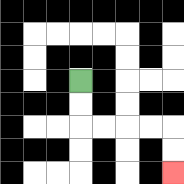{'start': '[3, 3]', 'end': '[7, 7]', 'path_directions': 'D,D,R,R,R,R,D,D', 'path_coordinates': '[[3, 3], [3, 4], [3, 5], [4, 5], [5, 5], [6, 5], [7, 5], [7, 6], [7, 7]]'}